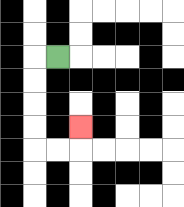{'start': '[2, 2]', 'end': '[3, 5]', 'path_directions': 'L,D,D,D,D,R,R,U', 'path_coordinates': '[[2, 2], [1, 2], [1, 3], [1, 4], [1, 5], [1, 6], [2, 6], [3, 6], [3, 5]]'}